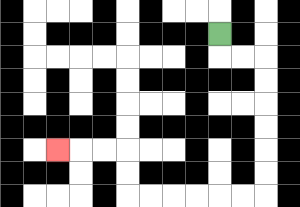{'start': '[9, 1]', 'end': '[2, 6]', 'path_directions': 'D,R,R,D,D,D,D,D,D,L,L,L,L,L,L,U,U,L,L,L', 'path_coordinates': '[[9, 1], [9, 2], [10, 2], [11, 2], [11, 3], [11, 4], [11, 5], [11, 6], [11, 7], [11, 8], [10, 8], [9, 8], [8, 8], [7, 8], [6, 8], [5, 8], [5, 7], [5, 6], [4, 6], [3, 6], [2, 6]]'}